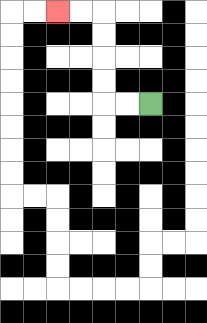{'start': '[6, 4]', 'end': '[2, 0]', 'path_directions': 'L,L,U,U,U,U,L,L', 'path_coordinates': '[[6, 4], [5, 4], [4, 4], [4, 3], [4, 2], [4, 1], [4, 0], [3, 0], [2, 0]]'}